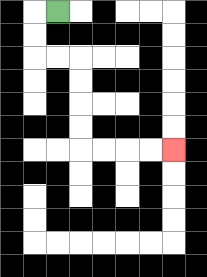{'start': '[2, 0]', 'end': '[7, 6]', 'path_directions': 'L,D,D,R,R,D,D,D,D,R,R,R,R', 'path_coordinates': '[[2, 0], [1, 0], [1, 1], [1, 2], [2, 2], [3, 2], [3, 3], [3, 4], [3, 5], [3, 6], [4, 6], [5, 6], [6, 6], [7, 6]]'}